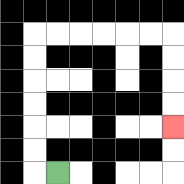{'start': '[2, 7]', 'end': '[7, 5]', 'path_directions': 'L,U,U,U,U,U,U,R,R,R,R,R,R,D,D,D,D', 'path_coordinates': '[[2, 7], [1, 7], [1, 6], [1, 5], [1, 4], [1, 3], [1, 2], [1, 1], [2, 1], [3, 1], [4, 1], [5, 1], [6, 1], [7, 1], [7, 2], [7, 3], [7, 4], [7, 5]]'}